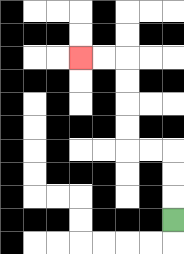{'start': '[7, 9]', 'end': '[3, 2]', 'path_directions': 'U,U,U,L,L,U,U,U,U,L,L', 'path_coordinates': '[[7, 9], [7, 8], [7, 7], [7, 6], [6, 6], [5, 6], [5, 5], [5, 4], [5, 3], [5, 2], [4, 2], [3, 2]]'}